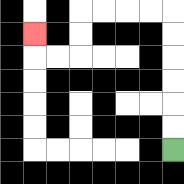{'start': '[7, 6]', 'end': '[1, 1]', 'path_directions': 'U,U,U,U,U,U,L,L,L,L,D,D,L,L,U', 'path_coordinates': '[[7, 6], [7, 5], [7, 4], [7, 3], [7, 2], [7, 1], [7, 0], [6, 0], [5, 0], [4, 0], [3, 0], [3, 1], [3, 2], [2, 2], [1, 2], [1, 1]]'}